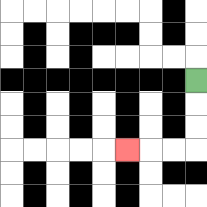{'start': '[8, 3]', 'end': '[5, 6]', 'path_directions': 'D,D,D,L,L,L', 'path_coordinates': '[[8, 3], [8, 4], [8, 5], [8, 6], [7, 6], [6, 6], [5, 6]]'}